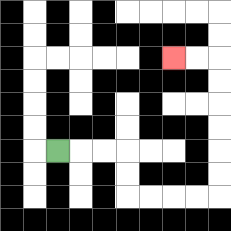{'start': '[2, 6]', 'end': '[7, 2]', 'path_directions': 'R,R,R,D,D,R,R,R,R,U,U,U,U,U,U,L,L', 'path_coordinates': '[[2, 6], [3, 6], [4, 6], [5, 6], [5, 7], [5, 8], [6, 8], [7, 8], [8, 8], [9, 8], [9, 7], [9, 6], [9, 5], [9, 4], [9, 3], [9, 2], [8, 2], [7, 2]]'}